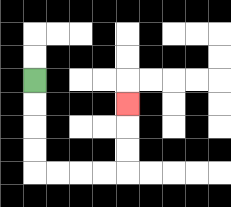{'start': '[1, 3]', 'end': '[5, 4]', 'path_directions': 'D,D,D,D,R,R,R,R,U,U,U', 'path_coordinates': '[[1, 3], [1, 4], [1, 5], [1, 6], [1, 7], [2, 7], [3, 7], [4, 7], [5, 7], [5, 6], [5, 5], [5, 4]]'}